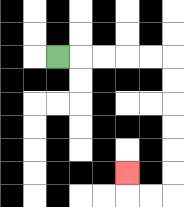{'start': '[2, 2]', 'end': '[5, 7]', 'path_directions': 'R,R,R,R,R,D,D,D,D,D,D,L,L,U', 'path_coordinates': '[[2, 2], [3, 2], [4, 2], [5, 2], [6, 2], [7, 2], [7, 3], [7, 4], [7, 5], [7, 6], [7, 7], [7, 8], [6, 8], [5, 8], [5, 7]]'}